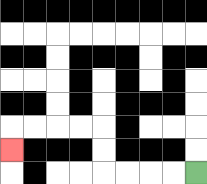{'start': '[8, 7]', 'end': '[0, 6]', 'path_directions': 'L,L,L,L,U,U,L,L,L,L,D', 'path_coordinates': '[[8, 7], [7, 7], [6, 7], [5, 7], [4, 7], [4, 6], [4, 5], [3, 5], [2, 5], [1, 5], [0, 5], [0, 6]]'}